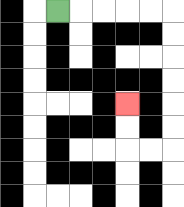{'start': '[2, 0]', 'end': '[5, 4]', 'path_directions': 'R,R,R,R,R,D,D,D,D,D,D,L,L,U,U', 'path_coordinates': '[[2, 0], [3, 0], [4, 0], [5, 0], [6, 0], [7, 0], [7, 1], [7, 2], [7, 3], [7, 4], [7, 5], [7, 6], [6, 6], [5, 6], [5, 5], [5, 4]]'}